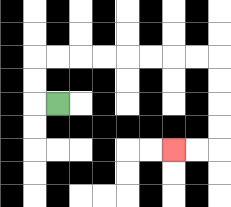{'start': '[2, 4]', 'end': '[7, 6]', 'path_directions': 'L,U,U,R,R,R,R,R,R,R,R,D,D,D,D,L,L', 'path_coordinates': '[[2, 4], [1, 4], [1, 3], [1, 2], [2, 2], [3, 2], [4, 2], [5, 2], [6, 2], [7, 2], [8, 2], [9, 2], [9, 3], [9, 4], [9, 5], [9, 6], [8, 6], [7, 6]]'}